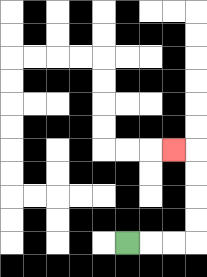{'start': '[5, 10]', 'end': '[7, 6]', 'path_directions': 'R,R,R,U,U,U,U,L', 'path_coordinates': '[[5, 10], [6, 10], [7, 10], [8, 10], [8, 9], [8, 8], [8, 7], [8, 6], [7, 6]]'}